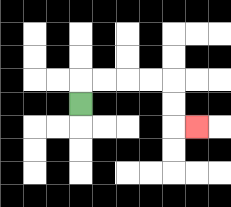{'start': '[3, 4]', 'end': '[8, 5]', 'path_directions': 'U,R,R,R,R,D,D,R', 'path_coordinates': '[[3, 4], [3, 3], [4, 3], [5, 3], [6, 3], [7, 3], [7, 4], [7, 5], [8, 5]]'}